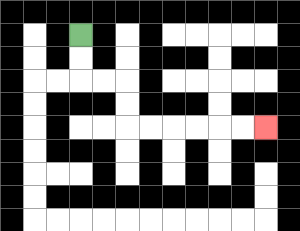{'start': '[3, 1]', 'end': '[11, 5]', 'path_directions': 'D,D,R,R,D,D,R,R,R,R,R,R', 'path_coordinates': '[[3, 1], [3, 2], [3, 3], [4, 3], [5, 3], [5, 4], [5, 5], [6, 5], [7, 5], [8, 5], [9, 5], [10, 5], [11, 5]]'}